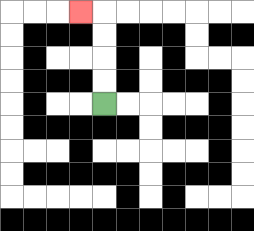{'start': '[4, 4]', 'end': '[3, 0]', 'path_directions': 'U,U,U,U,L', 'path_coordinates': '[[4, 4], [4, 3], [4, 2], [4, 1], [4, 0], [3, 0]]'}